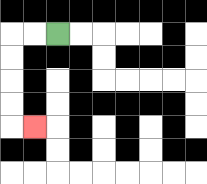{'start': '[2, 1]', 'end': '[1, 5]', 'path_directions': 'L,L,D,D,D,D,R', 'path_coordinates': '[[2, 1], [1, 1], [0, 1], [0, 2], [0, 3], [0, 4], [0, 5], [1, 5]]'}